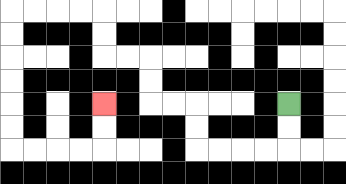{'start': '[12, 4]', 'end': '[4, 4]', 'path_directions': 'D,D,L,L,L,L,U,U,L,L,U,U,L,L,U,U,L,L,L,L,D,D,D,D,D,D,R,R,R,R,U,U', 'path_coordinates': '[[12, 4], [12, 5], [12, 6], [11, 6], [10, 6], [9, 6], [8, 6], [8, 5], [8, 4], [7, 4], [6, 4], [6, 3], [6, 2], [5, 2], [4, 2], [4, 1], [4, 0], [3, 0], [2, 0], [1, 0], [0, 0], [0, 1], [0, 2], [0, 3], [0, 4], [0, 5], [0, 6], [1, 6], [2, 6], [3, 6], [4, 6], [4, 5], [4, 4]]'}